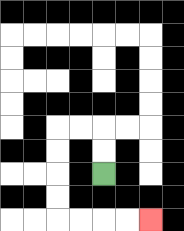{'start': '[4, 7]', 'end': '[6, 9]', 'path_directions': 'U,U,L,L,D,D,D,D,R,R,R,R', 'path_coordinates': '[[4, 7], [4, 6], [4, 5], [3, 5], [2, 5], [2, 6], [2, 7], [2, 8], [2, 9], [3, 9], [4, 9], [5, 9], [6, 9]]'}